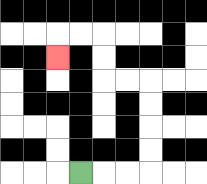{'start': '[3, 7]', 'end': '[2, 2]', 'path_directions': 'R,R,R,U,U,U,U,L,L,U,U,L,L,D', 'path_coordinates': '[[3, 7], [4, 7], [5, 7], [6, 7], [6, 6], [6, 5], [6, 4], [6, 3], [5, 3], [4, 3], [4, 2], [4, 1], [3, 1], [2, 1], [2, 2]]'}